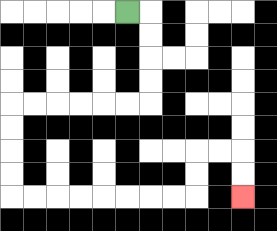{'start': '[5, 0]', 'end': '[10, 8]', 'path_directions': 'R,D,D,D,D,L,L,L,L,L,L,D,D,D,D,R,R,R,R,R,R,R,R,U,U,R,R,D,D', 'path_coordinates': '[[5, 0], [6, 0], [6, 1], [6, 2], [6, 3], [6, 4], [5, 4], [4, 4], [3, 4], [2, 4], [1, 4], [0, 4], [0, 5], [0, 6], [0, 7], [0, 8], [1, 8], [2, 8], [3, 8], [4, 8], [5, 8], [6, 8], [7, 8], [8, 8], [8, 7], [8, 6], [9, 6], [10, 6], [10, 7], [10, 8]]'}